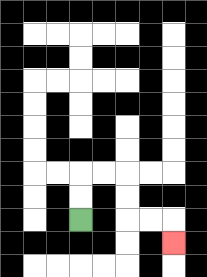{'start': '[3, 9]', 'end': '[7, 10]', 'path_directions': 'U,U,R,R,D,D,R,R,D', 'path_coordinates': '[[3, 9], [3, 8], [3, 7], [4, 7], [5, 7], [5, 8], [5, 9], [6, 9], [7, 9], [7, 10]]'}